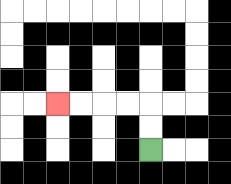{'start': '[6, 6]', 'end': '[2, 4]', 'path_directions': 'U,U,L,L,L,L', 'path_coordinates': '[[6, 6], [6, 5], [6, 4], [5, 4], [4, 4], [3, 4], [2, 4]]'}